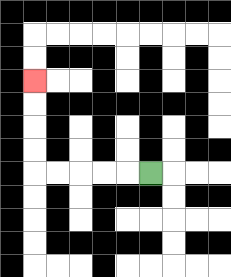{'start': '[6, 7]', 'end': '[1, 3]', 'path_directions': 'L,L,L,L,L,U,U,U,U', 'path_coordinates': '[[6, 7], [5, 7], [4, 7], [3, 7], [2, 7], [1, 7], [1, 6], [1, 5], [1, 4], [1, 3]]'}